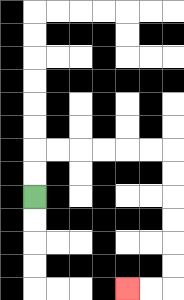{'start': '[1, 8]', 'end': '[5, 12]', 'path_directions': 'U,U,R,R,R,R,R,R,D,D,D,D,D,D,L,L', 'path_coordinates': '[[1, 8], [1, 7], [1, 6], [2, 6], [3, 6], [4, 6], [5, 6], [6, 6], [7, 6], [7, 7], [7, 8], [7, 9], [7, 10], [7, 11], [7, 12], [6, 12], [5, 12]]'}